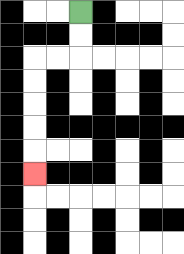{'start': '[3, 0]', 'end': '[1, 7]', 'path_directions': 'D,D,L,L,D,D,D,D,D', 'path_coordinates': '[[3, 0], [3, 1], [3, 2], [2, 2], [1, 2], [1, 3], [1, 4], [1, 5], [1, 6], [1, 7]]'}